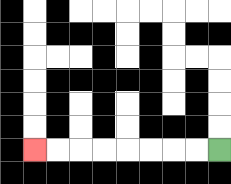{'start': '[9, 6]', 'end': '[1, 6]', 'path_directions': 'L,L,L,L,L,L,L,L', 'path_coordinates': '[[9, 6], [8, 6], [7, 6], [6, 6], [5, 6], [4, 6], [3, 6], [2, 6], [1, 6]]'}